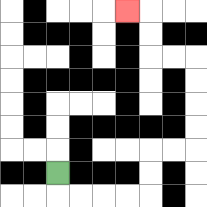{'start': '[2, 7]', 'end': '[5, 0]', 'path_directions': 'D,R,R,R,R,U,U,R,R,U,U,U,U,L,L,U,U,L', 'path_coordinates': '[[2, 7], [2, 8], [3, 8], [4, 8], [5, 8], [6, 8], [6, 7], [6, 6], [7, 6], [8, 6], [8, 5], [8, 4], [8, 3], [8, 2], [7, 2], [6, 2], [6, 1], [6, 0], [5, 0]]'}